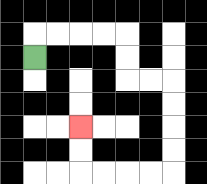{'start': '[1, 2]', 'end': '[3, 5]', 'path_directions': 'U,R,R,R,R,D,D,R,R,D,D,D,D,L,L,L,L,U,U', 'path_coordinates': '[[1, 2], [1, 1], [2, 1], [3, 1], [4, 1], [5, 1], [5, 2], [5, 3], [6, 3], [7, 3], [7, 4], [7, 5], [7, 6], [7, 7], [6, 7], [5, 7], [4, 7], [3, 7], [3, 6], [3, 5]]'}